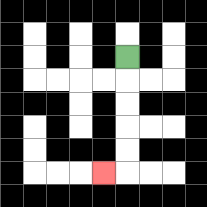{'start': '[5, 2]', 'end': '[4, 7]', 'path_directions': 'D,D,D,D,D,L', 'path_coordinates': '[[5, 2], [5, 3], [5, 4], [5, 5], [5, 6], [5, 7], [4, 7]]'}